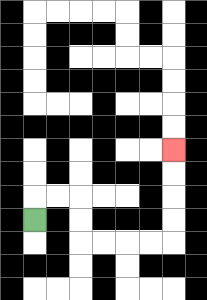{'start': '[1, 9]', 'end': '[7, 6]', 'path_directions': 'U,R,R,D,D,R,R,R,R,U,U,U,U', 'path_coordinates': '[[1, 9], [1, 8], [2, 8], [3, 8], [3, 9], [3, 10], [4, 10], [5, 10], [6, 10], [7, 10], [7, 9], [7, 8], [7, 7], [7, 6]]'}